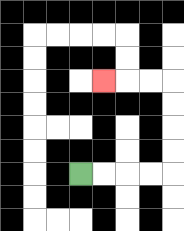{'start': '[3, 7]', 'end': '[4, 3]', 'path_directions': 'R,R,R,R,U,U,U,U,L,L,L', 'path_coordinates': '[[3, 7], [4, 7], [5, 7], [6, 7], [7, 7], [7, 6], [7, 5], [7, 4], [7, 3], [6, 3], [5, 3], [4, 3]]'}